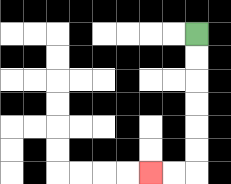{'start': '[8, 1]', 'end': '[6, 7]', 'path_directions': 'D,D,D,D,D,D,L,L', 'path_coordinates': '[[8, 1], [8, 2], [8, 3], [8, 4], [8, 5], [8, 6], [8, 7], [7, 7], [6, 7]]'}